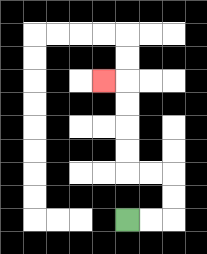{'start': '[5, 9]', 'end': '[4, 3]', 'path_directions': 'R,R,U,U,L,L,U,U,U,U,L', 'path_coordinates': '[[5, 9], [6, 9], [7, 9], [7, 8], [7, 7], [6, 7], [5, 7], [5, 6], [5, 5], [5, 4], [5, 3], [4, 3]]'}